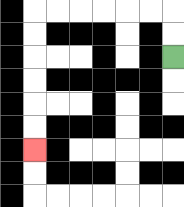{'start': '[7, 2]', 'end': '[1, 6]', 'path_directions': 'U,U,L,L,L,L,L,L,D,D,D,D,D,D', 'path_coordinates': '[[7, 2], [7, 1], [7, 0], [6, 0], [5, 0], [4, 0], [3, 0], [2, 0], [1, 0], [1, 1], [1, 2], [1, 3], [1, 4], [1, 5], [1, 6]]'}